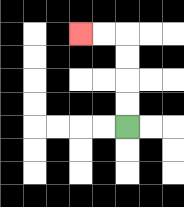{'start': '[5, 5]', 'end': '[3, 1]', 'path_directions': 'U,U,U,U,L,L', 'path_coordinates': '[[5, 5], [5, 4], [5, 3], [5, 2], [5, 1], [4, 1], [3, 1]]'}